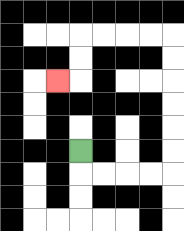{'start': '[3, 6]', 'end': '[2, 3]', 'path_directions': 'D,R,R,R,R,U,U,U,U,U,U,L,L,L,L,D,D,L', 'path_coordinates': '[[3, 6], [3, 7], [4, 7], [5, 7], [6, 7], [7, 7], [7, 6], [7, 5], [7, 4], [7, 3], [7, 2], [7, 1], [6, 1], [5, 1], [4, 1], [3, 1], [3, 2], [3, 3], [2, 3]]'}